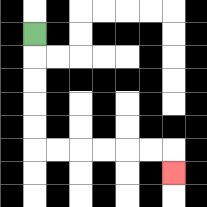{'start': '[1, 1]', 'end': '[7, 7]', 'path_directions': 'D,D,D,D,D,R,R,R,R,R,R,D', 'path_coordinates': '[[1, 1], [1, 2], [1, 3], [1, 4], [1, 5], [1, 6], [2, 6], [3, 6], [4, 6], [5, 6], [6, 6], [7, 6], [7, 7]]'}